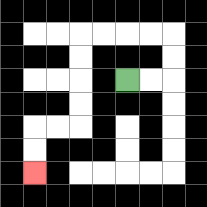{'start': '[5, 3]', 'end': '[1, 7]', 'path_directions': 'R,R,U,U,L,L,L,L,D,D,D,D,L,L,D,D', 'path_coordinates': '[[5, 3], [6, 3], [7, 3], [7, 2], [7, 1], [6, 1], [5, 1], [4, 1], [3, 1], [3, 2], [3, 3], [3, 4], [3, 5], [2, 5], [1, 5], [1, 6], [1, 7]]'}